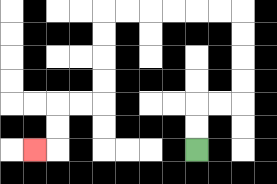{'start': '[8, 6]', 'end': '[1, 6]', 'path_directions': 'U,U,R,R,U,U,U,U,L,L,L,L,L,L,D,D,D,D,L,L,D,D,L', 'path_coordinates': '[[8, 6], [8, 5], [8, 4], [9, 4], [10, 4], [10, 3], [10, 2], [10, 1], [10, 0], [9, 0], [8, 0], [7, 0], [6, 0], [5, 0], [4, 0], [4, 1], [4, 2], [4, 3], [4, 4], [3, 4], [2, 4], [2, 5], [2, 6], [1, 6]]'}